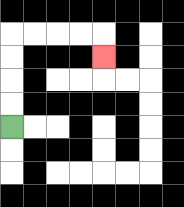{'start': '[0, 5]', 'end': '[4, 2]', 'path_directions': 'U,U,U,U,R,R,R,R,D', 'path_coordinates': '[[0, 5], [0, 4], [0, 3], [0, 2], [0, 1], [1, 1], [2, 1], [3, 1], [4, 1], [4, 2]]'}